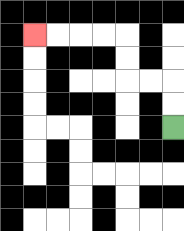{'start': '[7, 5]', 'end': '[1, 1]', 'path_directions': 'U,U,L,L,U,U,L,L,L,L', 'path_coordinates': '[[7, 5], [7, 4], [7, 3], [6, 3], [5, 3], [5, 2], [5, 1], [4, 1], [3, 1], [2, 1], [1, 1]]'}